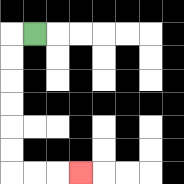{'start': '[1, 1]', 'end': '[3, 7]', 'path_directions': 'L,D,D,D,D,D,D,R,R,R', 'path_coordinates': '[[1, 1], [0, 1], [0, 2], [0, 3], [0, 4], [0, 5], [0, 6], [0, 7], [1, 7], [2, 7], [3, 7]]'}